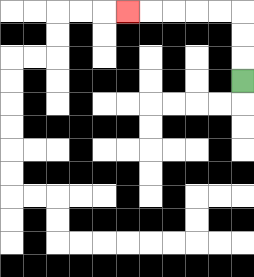{'start': '[10, 3]', 'end': '[5, 0]', 'path_directions': 'U,U,U,L,L,L,L,L', 'path_coordinates': '[[10, 3], [10, 2], [10, 1], [10, 0], [9, 0], [8, 0], [7, 0], [6, 0], [5, 0]]'}